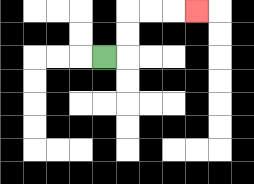{'start': '[4, 2]', 'end': '[8, 0]', 'path_directions': 'R,U,U,R,R,R', 'path_coordinates': '[[4, 2], [5, 2], [5, 1], [5, 0], [6, 0], [7, 0], [8, 0]]'}